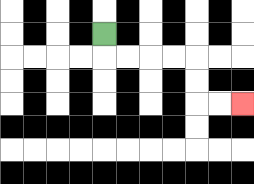{'start': '[4, 1]', 'end': '[10, 4]', 'path_directions': 'D,R,R,R,R,D,D,R,R', 'path_coordinates': '[[4, 1], [4, 2], [5, 2], [6, 2], [7, 2], [8, 2], [8, 3], [8, 4], [9, 4], [10, 4]]'}